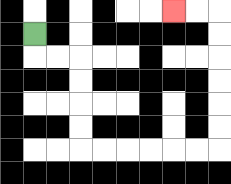{'start': '[1, 1]', 'end': '[7, 0]', 'path_directions': 'D,R,R,D,D,D,D,R,R,R,R,R,R,U,U,U,U,U,U,L,L', 'path_coordinates': '[[1, 1], [1, 2], [2, 2], [3, 2], [3, 3], [3, 4], [3, 5], [3, 6], [4, 6], [5, 6], [6, 6], [7, 6], [8, 6], [9, 6], [9, 5], [9, 4], [9, 3], [9, 2], [9, 1], [9, 0], [8, 0], [7, 0]]'}